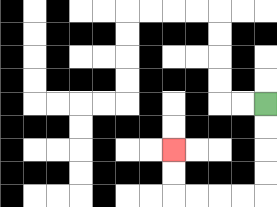{'start': '[11, 4]', 'end': '[7, 6]', 'path_directions': 'D,D,D,D,L,L,L,L,U,U', 'path_coordinates': '[[11, 4], [11, 5], [11, 6], [11, 7], [11, 8], [10, 8], [9, 8], [8, 8], [7, 8], [7, 7], [7, 6]]'}